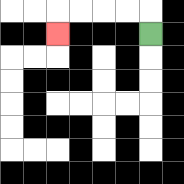{'start': '[6, 1]', 'end': '[2, 1]', 'path_directions': 'U,L,L,L,L,D', 'path_coordinates': '[[6, 1], [6, 0], [5, 0], [4, 0], [3, 0], [2, 0], [2, 1]]'}